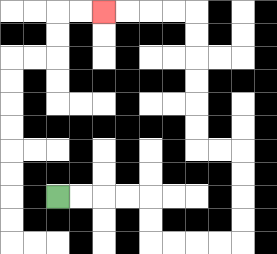{'start': '[2, 8]', 'end': '[4, 0]', 'path_directions': 'R,R,R,R,D,D,R,R,R,R,U,U,U,U,L,L,U,U,U,U,U,U,L,L,L,L', 'path_coordinates': '[[2, 8], [3, 8], [4, 8], [5, 8], [6, 8], [6, 9], [6, 10], [7, 10], [8, 10], [9, 10], [10, 10], [10, 9], [10, 8], [10, 7], [10, 6], [9, 6], [8, 6], [8, 5], [8, 4], [8, 3], [8, 2], [8, 1], [8, 0], [7, 0], [6, 0], [5, 0], [4, 0]]'}